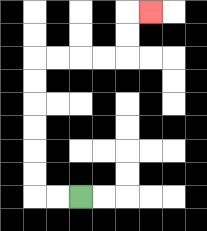{'start': '[3, 8]', 'end': '[6, 0]', 'path_directions': 'L,L,U,U,U,U,U,U,R,R,R,R,U,U,R', 'path_coordinates': '[[3, 8], [2, 8], [1, 8], [1, 7], [1, 6], [1, 5], [1, 4], [1, 3], [1, 2], [2, 2], [3, 2], [4, 2], [5, 2], [5, 1], [5, 0], [6, 0]]'}